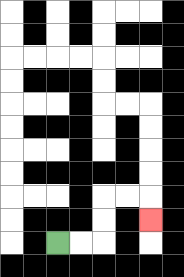{'start': '[2, 10]', 'end': '[6, 9]', 'path_directions': 'R,R,U,U,R,R,D', 'path_coordinates': '[[2, 10], [3, 10], [4, 10], [4, 9], [4, 8], [5, 8], [6, 8], [6, 9]]'}